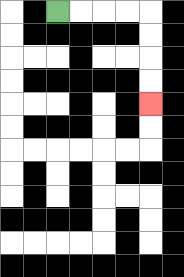{'start': '[2, 0]', 'end': '[6, 4]', 'path_directions': 'R,R,R,R,D,D,D,D', 'path_coordinates': '[[2, 0], [3, 0], [4, 0], [5, 0], [6, 0], [6, 1], [6, 2], [6, 3], [6, 4]]'}